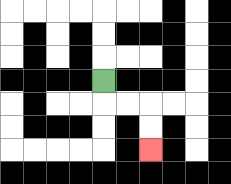{'start': '[4, 3]', 'end': '[6, 6]', 'path_directions': 'D,R,R,D,D', 'path_coordinates': '[[4, 3], [4, 4], [5, 4], [6, 4], [6, 5], [6, 6]]'}